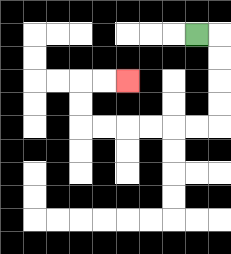{'start': '[8, 1]', 'end': '[5, 3]', 'path_directions': 'R,D,D,D,D,L,L,L,L,L,L,U,U,R,R', 'path_coordinates': '[[8, 1], [9, 1], [9, 2], [9, 3], [9, 4], [9, 5], [8, 5], [7, 5], [6, 5], [5, 5], [4, 5], [3, 5], [3, 4], [3, 3], [4, 3], [5, 3]]'}